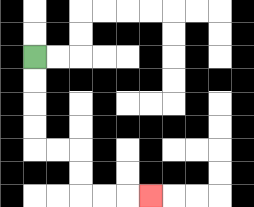{'start': '[1, 2]', 'end': '[6, 8]', 'path_directions': 'D,D,D,D,R,R,D,D,R,R,R', 'path_coordinates': '[[1, 2], [1, 3], [1, 4], [1, 5], [1, 6], [2, 6], [3, 6], [3, 7], [3, 8], [4, 8], [5, 8], [6, 8]]'}